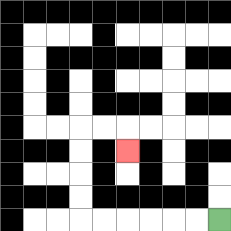{'start': '[9, 9]', 'end': '[5, 6]', 'path_directions': 'L,L,L,L,L,L,U,U,U,U,R,R,D', 'path_coordinates': '[[9, 9], [8, 9], [7, 9], [6, 9], [5, 9], [4, 9], [3, 9], [3, 8], [3, 7], [3, 6], [3, 5], [4, 5], [5, 5], [5, 6]]'}